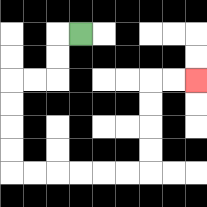{'start': '[3, 1]', 'end': '[8, 3]', 'path_directions': 'L,D,D,L,L,D,D,D,D,R,R,R,R,R,R,U,U,U,U,R,R', 'path_coordinates': '[[3, 1], [2, 1], [2, 2], [2, 3], [1, 3], [0, 3], [0, 4], [0, 5], [0, 6], [0, 7], [1, 7], [2, 7], [3, 7], [4, 7], [5, 7], [6, 7], [6, 6], [6, 5], [6, 4], [6, 3], [7, 3], [8, 3]]'}